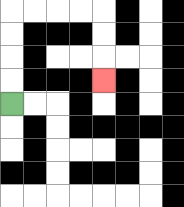{'start': '[0, 4]', 'end': '[4, 3]', 'path_directions': 'U,U,U,U,R,R,R,R,D,D,D', 'path_coordinates': '[[0, 4], [0, 3], [0, 2], [0, 1], [0, 0], [1, 0], [2, 0], [3, 0], [4, 0], [4, 1], [4, 2], [4, 3]]'}